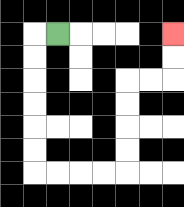{'start': '[2, 1]', 'end': '[7, 1]', 'path_directions': 'L,D,D,D,D,D,D,R,R,R,R,U,U,U,U,R,R,U,U', 'path_coordinates': '[[2, 1], [1, 1], [1, 2], [1, 3], [1, 4], [1, 5], [1, 6], [1, 7], [2, 7], [3, 7], [4, 7], [5, 7], [5, 6], [5, 5], [5, 4], [5, 3], [6, 3], [7, 3], [7, 2], [7, 1]]'}